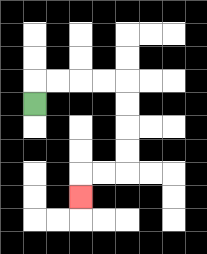{'start': '[1, 4]', 'end': '[3, 8]', 'path_directions': 'U,R,R,R,R,D,D,D,D,L,L,D', 'path_coordinates': '[[1, 4], [1, 3], [2, 3], [3, 3], [4, 3], [5, 3], [5, 4], [5, 5], [5, 6], [5, 7], [4, 7], [3, 7], [3, 8]]'}